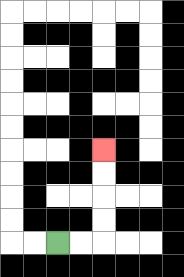{'start': '[2, 10]', 'end': '[4, 6]', 'path_directions': 'R,R,U,U,U,U', 'path_coordinates': '[[2, 10], [3, 10], [4, 10], [4, 9], [4, 8], [4, 7], [4, 6]]'}